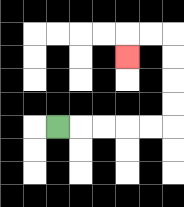{'start': '[2, 5]', 'end': '[5, 2]', 'path_directions': 'R,R,R,R,R,U,U,U,U,L,L,D', 'path_coordinates': '[[2, 5], [3, 5], [4, 5], [5, 5], [6, 5], [7, 5], [7, 4], [7, 3], [7, 2], [7, 1], [6, 1], [5, 1], [5, 2]]'}